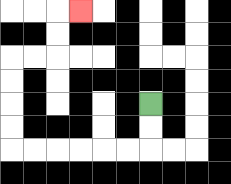{'start': '[6, 4]', 'end': '[3, 0]', 'path_directions': 'D,D,L,L,L,L,L,L,U,U,U,U,R,R,U,U,R', 'path_coordinates': '[[6, 4], [6, 5], [6, 6], [5, 6], [4, 6], [3, 6], [2, 6], [1, 6], [0, 6], [0, 5], [0, 4], [0, 3], [0, 2], [1, 2], [2, 2], [2, 1], [2, 0], [3, 0]]'}